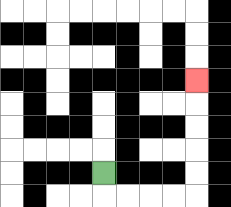{'start': '[4, 7]', 'end': '[8, 3]', 'path_directions': 'D,R,R,R,R,U,U,U,U,U', 'path_coordinates': '[[4, 7], [4, 8], [5, 8], [6, 8], [7, 8], [8, 8], [8, 7], [8, 6], [8, 5], [8, 4], [8, 3]]'}